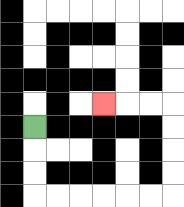{'start': '[1, 5]', 'end': '[4, 4]', 'path_directions': 'D,D,D,R,R,R,R,R,R,U,U,U,U,L,L,L', 'path_coordinates': '[[1, 5], [1, 6], [1, 7], [1, 8], [2, 8], [3, 8], [4, 8], [5, 8], [6, 8], [7, 8], [7, 7], [7, 6], [7, 5], [7, 4], [6, 4], [5, 4], [4, 4]]'}